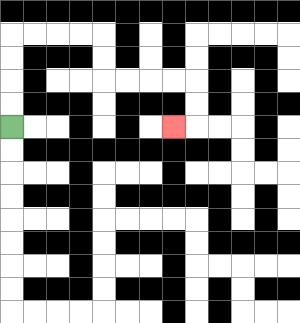{'start': '[0, 5]', 'end': '[7, 5]', 'path_directions': 'U,U,U,U,R,R,R,R,D,D,R,R,R,R,D,D,L', 'path_coordinates': '[[0, 5], [0, 4], [0, 3], [0, 2], [0, 1], [1, 1], [2, 1], [3, 1], [4, 1], [4, 2], [4, 3], [5, 3], [6, 3], [7, 3], [8, 3], [8, 4], [8, 5], [7, 5]]'}